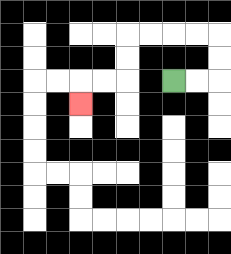{'start': '[7, 3]', 'end': '[3, 4]', 'path_directions': 'R,R,U,U,L,L,L,L,D,D,L,L,D', 'path_coordinates': '[[7, 3], [8, 3], [9, 3], [9, 2], [9, 1], [8, 1], [7, 1], [6, 1], [5, 1], [5, 2], [5, 3], [4, 3], [3, 3], [3, 4]]'}